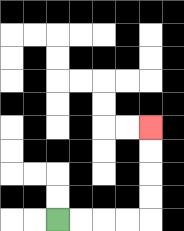{'start': '[2, 9]', 'end': '[6, 5]', 'path_directions': 'R,R,R,R,U,U,U,U', 'path_coordinates': '[[2, 9], [3, 9], [4, 9], [5, 9], [6, 9], [6, 8], [6, 7], [6, 6], [6, 5]]'}